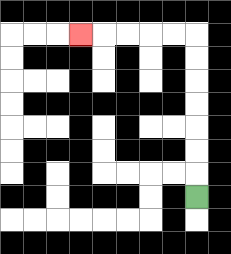{'start': '[8, 8]', 'end': '[3, 1]', 'path_directions': 'U,U,U,U,U,U,U,L,L,L,L,L', 'path_coordinates': '[[8, 8], [8, 7], [8, 6], [8, 5], [8, 4], [8, 3], [8, 2], [8, 1], [7, 1], [6, 1], [5, 1], [4, 1], [3, 1]]'}